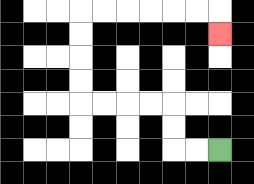{'start': '[9, 6]', 'end': '[9, 1]', 'path_directions': 'L,L,U,U,L,L,L,L,U,U,U,U,R,R,R,R,R,R,D', 'path_coordinates': '[[9, 6], [8, 6], [7, 6], [7, 5], [7, 4], [6, 4], [5, 4], [4, 4], [3, 4], [3, 3], [3, 2], [3, 1], [3, 0], [4, 0], [5, 0], [6, 0], [7, 0], [8, 0], [9, 0], [9, 1]]'}